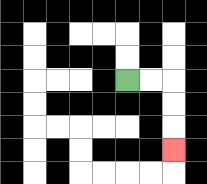{'start': '[5, 3]', 'end': '[7, 6]', 'path_directions': 'R,R,D,D,D', 'path_coordinates': '[[5, 3], [6, 3], [7, 3], [7, 4], [7, 5], [7, 6]]'}